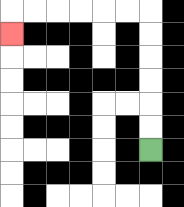{'start': '[6, 6]', 'end': '[0, 1]', 'path_directions': 'U,U,U,U,U,U,L,L,L,L,L,L,D', 'path_coordinates': '[[6, 6], [6, 5], [6, 4], [6, 3], [6, 2], [6, 1], [6, 0], [5, 0], [4, 0], [3, 0], [2, 0], [1, 0], [0, 0], [0, 1]]'}